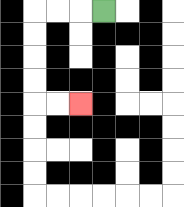{'start': '[4, 0]', 'end': '[3, 4]', 'path_directions': 'L,L,L,D,D,D,D,R,R', 'path_coordinates': '[[4, 0], [3, 0], [2, 0], [1, 0], [1, 1], [1, 2], [1, 3], [1, 4], [2, 4], [3, 4]]'}